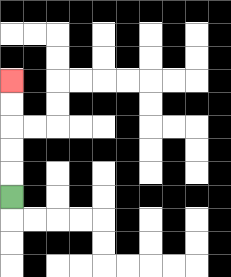{'start': '[0, 8]', 'end': '[0, 3]', 'path_directions': 'U,U,U,U,U', 'path_coordinates': '[[0, 8], [0, 7], [0, 6], [0, 5], [0, 4], [0, 3]]'}